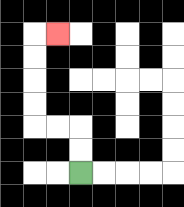{'start': '[3, 7]', 'end': '[2, 1]', 'path_directions': 'U,U,L,L,U,U,U,U,R', 'path_coordinates': '[[3, 7], [3, 6], [3, 5], [2, 5], [1, 5], [1, 4], [1, 3], [1, 2], [1, 1], [2, 1]]'}